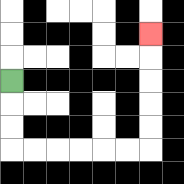{'start': '[0, 3]', 'end': '[6, 1]', 'path_directions': 'D,D,D,R,R,R,R,R,R,U,U,U,U,U', 'path_coordinates': '[[0, 3], [0, 4], [0, 5], [0, 6], [1, 6], [2, 6], [3, 6], [4, 6], [5, 6], [6, 6], [6, 5], [6, 4], [6, 3], [6, 2], [6, 1]]'}